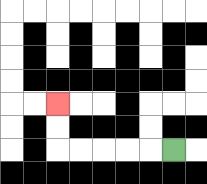{'start': '[7, 6]', 'end': '[2, 4]', 'path_directions': 'L,L,L,L,L,U,U', 'path_coordinates': '[[7, 6], [6, 6], [5, 6], [4, 6], [3, 6], [2, 6], [2, 5], [2, 4]]'}